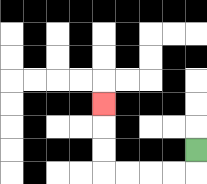{'start': '[8, 6]', 'end': '[4, 4]', 'path_directions': 'D,L,L,L,L,U,U,U', 'path_coordinates': '[[8, 6], [8, 7], [7, 7], [6, 7], [5, 7], [4, 7], [4, 6], [4, 5], [4, 4]]'}